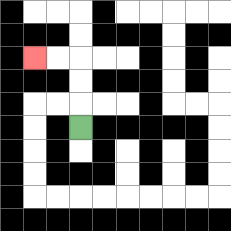{'start': '[3, 5]', 'end': '[1, 2]', 'path_directions': 'U,U,U,L,L', 'path_coordinates': '[[3, 5], [3, 4], [3, 3], [3, 2], [2, 2], [1, 2]]'}